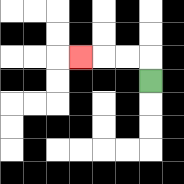{'start': '[6, 3]', 'end': '[3, 2]', 'path_directions': 'U,L,L,L', 'path_coordinates': '[[6, 3], [6, 2], [5, 2], [4, 2], [3, 2]]'}